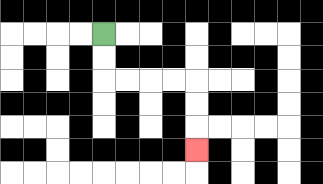{'start': '[4, 1]', 'end': '[8, 6]', 'path_directions': 'D,D,R,R,R,R,D,D,D', 'path_coordinates': '[[4, 1], [4, 2], [4, 3], [5, 3], [6, 3], [7, 3], [8, 3], [8, 4], [8, 5], [8, 6]]'}